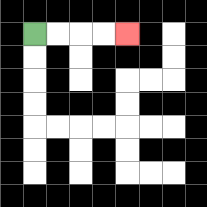{'start': '[1, 1]', 'end': '[5, 1]', 'path_directions': 'R,R,R,R', 'path_coordinates': '[[1, 1], [2, 1], [3, 1], [4, 1], [5, 1]]'}